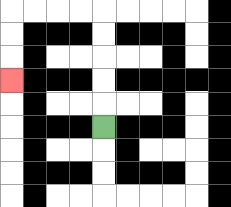{'start': '[4, 5]', 'end': '[0, 3]', 'path_directions': 'U,U,U,U,U,L,L,L,L,D,D,D', 'path_coordinates': '[[4, 5], [4, 4], [4, 3], [4, 2], [4, 1], [4, 0], [3, 0], [2, 0], [1, 0], [0, 0], [0, 1], [0, 2], [0, 3]]'}